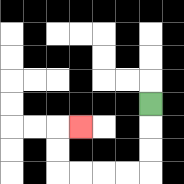{'start': '[6, 4]', 'end': '[3, 5]', 'path_directions': 'D,D,D,L,L,L,L,U,U,R', 'path_coordinates': '[[6, 4], [6, 5], [6, 6], [6, 7], [5, 7], [4, 7], [3, 7], [2, 7], [2, 6], [2, 5], [3, 5]]'}